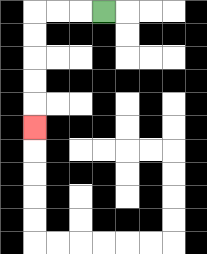{'start': '[4, 0]', 'end': '[1, 5]', 'path_directions': 'L,L,L,D,D,D,D,D', 'path_coordinates': '[[4, 0], [3, 0], [2, 0], [1, 0], [1, 1], [1, 2], [1, 3], [1, 4], [1, 5]]'}